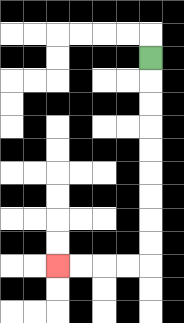{'start': '[6, 2]', 'end': '[2, 11]', 'path_directions': 'D,D,D,D,D,D,D,D,D,L,L,L,L', 'path_coordinates': '[[6, 2], [6, 3], [6, 4], [6, 5], [6, 6], [6, 7], [6, 8], [6, 9], [6, 10], [6, 11], [5, 11], [4, 11], [3, 11], [2, 11]]'}